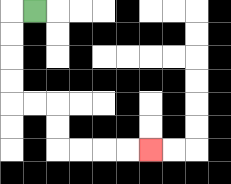{'start': '[1, 0]', 'end': '[6, 6]', 'path_directions': 'L,D,D,D,D,R,R,D,D,R,R,R,R', 'path_coordinates': '[[1, 0], [0, 0], [0, 1], [0, 2], [0, 3], [0, 4], [1, 4], [2, 4], [2, 5], [2, 6], [3, 6], [4, 6], [5, 6], [6, 6]]'}